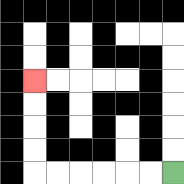{'start': '[7, 7]', 'end': '[1, 3]', 'path_directions': 'L,L,L,L,L,L,U,U,U,U', 'path_coordinates': '[[7, 7], [6, 7], [5, 7], [4, 7], [3, 7], [2, 7], [1, 7], [1, 6], [1, 5], [1, 4], [1, 3]]'}